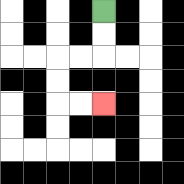{'start': '[4, 0]', 'end': '[4, 4]', 'path_directions': 'D,D,L,L,D,D,R,R', 'path_coordinates': '[[4, 0], [4, 1], [4, 2], [3, 2], [2, 2], [2, 3], [2, 4], [3, 4], [4, 4]]'}